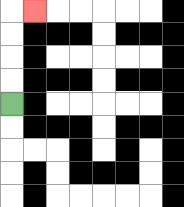{'start': '[0, 4]', 'end': '[1, 0]', 'path_directions': 'U,U,U,U,R', 'path_coordinates': '[[0, 4], [0, 3], [0, 2], [0, 1], [0, 0], [1, 0]]'}